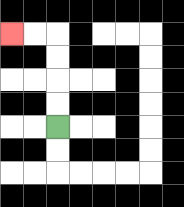{'start': '[2, 5]', 'end': '[0, 1]', 'path_directions': 'U,U,U,U,L,L', 'path_coordinates': '[[2, 5], [2, 4], [2, 3], [2, 2], [2, 1], [1, 1], [0, 1]]'}